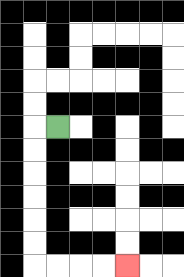{'start': '[2, 5]', 'end': '[5, 11]', 'path_directions': 'L,D,D,D,D,D,D,R,R,R,R', 'path_coordinates': '[[2, 5], [1, 5], [1, 6], [1, 7], [1, 8], [1, 9], [1, 10], [1, 11], [2, 11], [3, 11], [4, 11], [5, 11]]'}